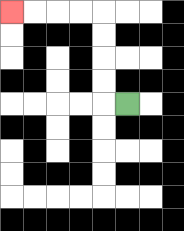{'start': '[5, 4]', 'end': '[0, 0]', 'path_directions': 'L,U,U,U,U,L,L,L,L', 'path_coordinates': '[[5, 4], [4, 4], [4, 3], [4, 2], [4, 1], [4, 0], [3, 0], [2, 0], [1, 0], [0, 0]]'}